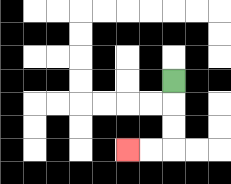{'start': '[7, 3]', 'end': '[5, 6]', 'path_directions': 'D,D,D,L,L', 'path_coordinates': '[[7, 3], [7, 4], [7, 5], [7, 6], [6, 6], [5, 6]]'}